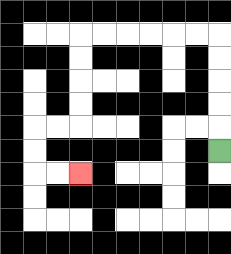{'start': '[9, 6]', 'end': '[3, 7]', 'path_directions': 'U,U,U,U,U,L,L,L,L,L,L,D,D,D,D,L,L,D,D,R,R', 'path_coordinates': '[[9, 6], [9, 5], [9, 4], [9, 3], [9, 2], [9, 1], [8, 1], [7, 1], [6, 1], [5, 1], [4, 1], [3, 1], [3, 2], [3, 3], [3, 4], [3, 5], [2, 5], [1, 5], [1, 6], [1, 7], [2, 7], [3, 7]]'}